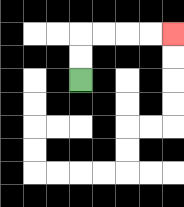{'start': '[3, 3]', 'end': '[7, 1]', 'path_directions': 'U,U,R,R,R,R', 'path_coordinates': '[[3, 3], [3, 2], [3, 1], [4, 1], [5, 1], [6, 1], [7, 1]]'}